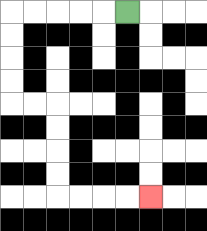{'start': '[5, 0]', 'end': '[6, 8]', 'path_directions': 'L,L,L,L,L,D,D,D,D,R,R,D,D,D,D,R,R,R,R', 'path_coordinates': '[[5, 0], [4, 0], [3, 0], [2, 0], [1, 0], [0, 0], [0, 1], [0, 2], [0, 3], [0, 4], [1, 4], [2, 4], [2, 5], [2, 6], [2, 7], [2, 8], [3, 8], [4, 8], [5, 8], [6, 8]]'}